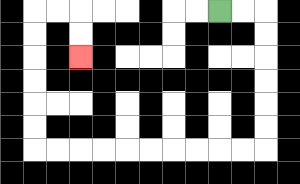{'start': '[9, 0]', 'end': '[3, 2]', 'path_directions': 'R,R,D,D,D,D,D,D,L,L,L,L,L,L,L,L,L,L,U,U,U,U,U,U,R,R,D,D', 'path_coordinates': '[[9, 0], [10, 0], [11, 0], [11, 1], [11, 2], [11, 3], [11, 4], [11, 5], [11, 6], [10, 6], [9, 6], [8, 6], [7, 6], [6, 6], [5, 6], [4, 6], [3, 6], [2, 6], [1, 6], [1, 5], [1, 4], [1, 3], [1, 2], [1, 1], [1, 0], [2, 0], [3, 0], [3, 1], [3, 2]]'}